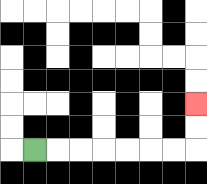{'start': '[1, 6]', 'end': '[8, 4]', 'path_directions': 'R,R,R,R,R,R,R,U,U', 'path_coordinates': '[[1, 6], [2, 6], [3, 6], [4, 6], [5, 6], [6, 6], [7, 6], [8, 6], [8, 5], [8, 4]]'}